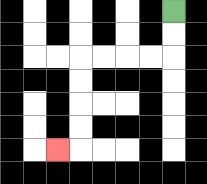{'start': '[7, 0]', 'end': '[2, 6]', 'path_directions': 'D,D,L,L,L,L,D,D,D,D,L', 'path_coordinates': '[[7, 0], [7, 1], [7, 2], [6, 2], [5, 2], [4, 2], [3, 2], [3, 3], [3, 4], [3, 5], [3, 6], [2, 6]]'}